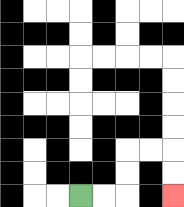{'start': '[3, 8]', 'end': '[7, 8]', 'path_directions': 'R,R,U,U,R,R,D,D', 'path_coordinates': '[[3, 8], [4, 8], [5, 8], [5, 7], [5, 6], [6, 6], [7, 6], [7, 7], [7, 8]]'}